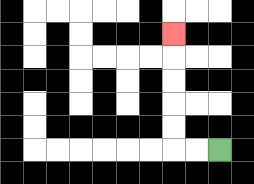{'start': '[9, 6]', 'end': '[7, 1]', 'path_directions': 'L,L,U,U,U,U,U', 'path_coordinates': '[[9, 6], [8, 6], [7, 6], [7, 5], [7, 4], [7, 3], [7, 2], [7, 1]]'}